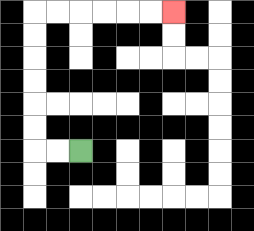{'start': '[3, 6]', 'end': '[7, 0]', 'path_directions': 'L,L,U,U,U,U,U,U,R,R,R,R,R,R', 'path_coordinates': '[[3, 6], [2, 6], [1, 6], [1, 5], [1, 4], [1, 3], [1, 2], [1, 1], [1, 0], [2, 0], [3, 0], [4, 0], [5, 0], [6, 0], [7, 0]]'}